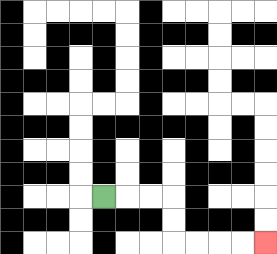{'start': '[4, 8]', 'end': '[11, 10]', 'path_directions': 'R,R,R,D,D,R,R,R,R', 'path_coordinates': '[[4, 8], [5, 8], [6, 8], [7, 8], [7, 9], [7, 10], [8, 10], [9, 10], [10, 10], [11, 10]]'}